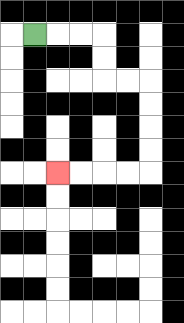{'start': '[1, 1]', 'end': '[2, 7]', 'path_directions': 'R,R,R,D,D,R,R,D,D,D,D,L,L,L,L', 'path_coordinates': '[[1, 1], [2, 1], [3, 1], [4, 1], [4, 2], [4, 3], [5, 3], [6, 3], [6, 4], [6, 5], [6, 6], [6, 7], [5, 7], [4, 7], [3, 7], [2, 7]]'}